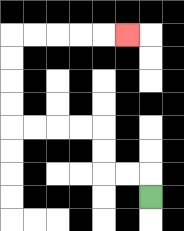{'start': '[6, 8]', 'end': '[5, 1]', 'path_directions': 'U,L,L,U,U,L,L,L,L,U,U,U,U,R,R,R,R,R', 'path_coordinates': '[[6, 8], [6, 7], [5, 7], [4, 7], [4, 6], [4, 5], [3, 5], [2, 5], [1, 5], [0, 5], [0, 4], [0, 3], [0, 2], [0, 1], [1, 1], [2, 1], [3, 1], [4, 1], [5, 1]]'}